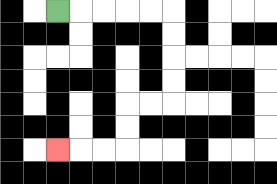{'start': '[2, 0]', 'end': '[2, 6]', 'path_directions': 'R,R,R,R,R,D,D,D,D,L,L,D,D,L,L,L', 'path_coordinates': '[[2, 0], [3, 0], [4, 0], [5, 0], [6, 0], [7, 0], [7, 1], [7, 2], [7, 3], [7, 4], [6, 4], [5, 4], [5, 5], [5, 6], [4, 6], [3, 6], [2, 6]]'}